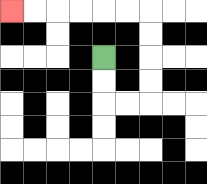{'start': '[4, 2]', 'end': '[0, 0]', 'path_directions': 'D,D,R,R,U,U,U,U,L,L,L,L,L,L', 'path_coordinates': '[[4, 2], [4, 3], [4, 4], [5, 4], [6, 4], [6, 3], [6, 2], [6, 1], [6, 0], [5, 0], [4, 0], [3, 0], [2, 0], [1, 0], [0, 0]]'}